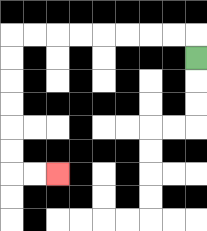{'start': '[8, 2]', 'end': '[2, 7]', 'path_directions': 'U,L,L,L,L,L,L,L,L,D,D,D,D,D,D,R,R', 'path_coordinates': '[[8, 2], [8, 1], [7, 1], [6, 1], [5, 1], [4, 1], [3, 1], [2, 1], [1, 1], [0, 1], [0, 2], [0, 3], [0, 4], [0, 5], [0, 6], [0, 7], [1, 7], [2, 7]]'}